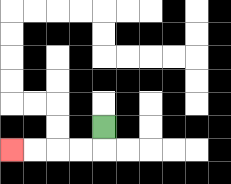{'start': '[4, 5]', 'end': '[0, 6]', 'path_directions': 'D,L,L,L,L', 'path_coordinates': '[[4, 5], [4, 6], [3, 6], [2, 6], [1, 6], [0, 6]]'}